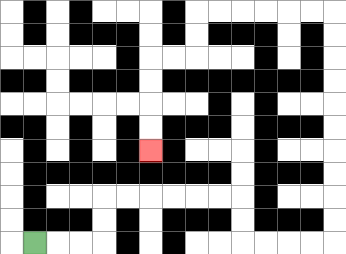{'start': '[1, 10]', 'end': '[6, 6]', 'path_directions': 'R,R,R,U,U,R,R,R,R,R,R,D,D,R,R,R,R,U,U,U,U,U,U,U,U,U,U,L,L,L,L,L,L,D,D,L,L,D,D,D,D', 'path_coordinates': '[[1, 10], [2, 10], [3, 10], [4, 10], [4, 9], [4, 8], [5, 8], [6, 8], [7, 8], [8, 8], [9, 8], [10, 8], [10, 9], [10, 10], [11, 10], [12, 10], [13, 10], [14, 10], [14, 9], [14, 8], [14, 7], [14, 6], [14, 5], [14, 4], [14, 3], [14, 2], [14, 1], [14, 0], [13, 0], [12, 0], [11, 0], [10, 0], [9, 0], [8, 0], [8, 1], [8, 2], [7, 2], [6, 2], [6, 3], [6, 4], [6, 5], [6, 6]]'}